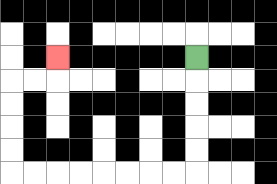{'start': '[8, 2]', 'end': '[2, 2]', 'path_directions': 'D,D,D,D,D,L,L,L,L,L,L,L,L,U,U,U,U,R,R,U', 'path_coordinates': '[[8, 2], [8, 3], [8, 4], [8, 5], [8, 6], [8, 7], [7, 7], [6, 7], [5, 7], [4, 7], [3, 7], [2, 7], [1, 7], [0, 7], [0, 6], [0, 5], [0, 4], [0, 3], [1, 3], [2, 3], [2, 2]]'}